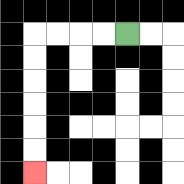{'start': '[5, 1]', 'end': '[1, 7]', 'path_directions': 'L,L,L,L,D,D,D,D,D,D', 'path_coordinates': '[[5, 1], [4, 1], [3, 1], [2, 1], [1, 1], [1, 2], [1, 3], [1, 4], [1, 5], [1, 6], [1, 7]]'}